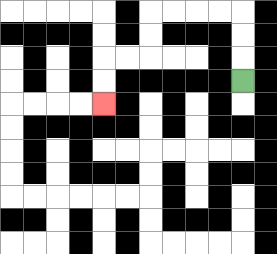{'start': '[10, 3]', 'end': '[4, 4]', 'path_directions': 'U,U,U,L,L,L,L,D,D,L,L,D,D', 'path_coordinates': '[[10, 3], [10, 2], [10, 1], [10, 0], [9, 0], [8, 0], [7, 0], [6, 0], [6, 1], [6, 2], [5, 2], [4, 2], [4, 3], [4, 4]]'}